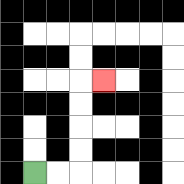{'start': '[1, 7]', 'end': '[4, 3]', 'path_directions': 'R,R,U,U,U,U,R', 'path_coordinates': '[[1, 7], [2, 7], [3, 7], [3, 6], [3, 5], [3, 4], [3, 3], [4, 3]]'}